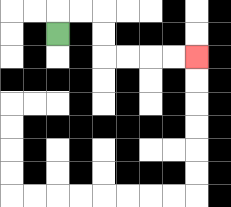{'start': '[2, 1]', 'end': '[8, 2]', 'path_directions': 'U,R,R,D,D,R,R,R,R', 'path_coordinates': '[[2, 1], [2, 0], [3, 0], [4, 0], [4, 1], [4, 2], [5, 2], [6, 2], [7, 2], [8, 2]]'}